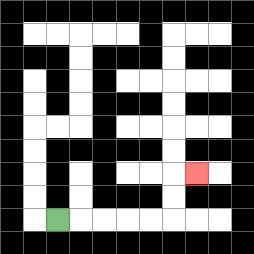{'start': '[2, 9]', 'end': '[8, 7]', 'path_directions': 'R,R,R,R,R,U,U,R', 'path_coordinates': '[[2, 9], [3, 9], [4, 9], [5, 9], [6, 9], [7, 9], [7, 8], [7, 7], [8, 7]]'}